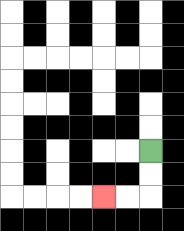{'start': '[6, 6]', 'end': '[4, 8]', 'path_directions': 'D,D,L,L', 'path_coordinates': '[[6, 6], [6, 7], [6, 8], [5, 8], [4, 8]]'}